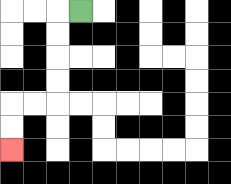{'start': '[3, 0]', 'end': '[0, 6]', 'path_directions': 'L,D,D,D,D,L,L,D,D', 'path_coordinates': '[[3, 0], [2, 0], [2, 1], [2, 2], [2, 3], [2, 4], [1, 4], [0, 4], [0, 5], [0, 6]]'}